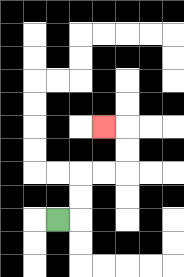{'start': '[2, 9]', 'end': '[4, 5]', 'path_directions': 'R,U,U,R,R,U,U,L', 'path_coordinates': '[[2, 9], [3, 9], [3, 8], [3, 7], [4, 7], [5, 7], [5, 6], [5, 5], [4, 5]]'}